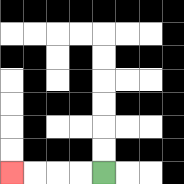{'start': '[4, 7]', 'end': '[0, 7]', 'path_directions': 'L,L,L,L', 'path_coordinates': '[[4, 7], [3, 7], [2, 7], [1, 7], [0, 7]]'}